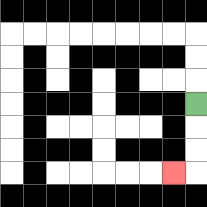{'start': '[8, 4]', 'end': '[7, 7]', 'path_directions': 'D,D,D,L', 'path_coordinates': '[[8, 4], [8, 5], [8, 6], [8, 7], [7, 7]]'}